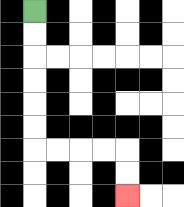{'start': '[1, 0]', 'end': '[5, 8]', 'path_directions': 'D,D,D,D,D,D,R,R,R,R,D,D', 'path_coordinates': '[[1, 0], [1, 1], [1, 2], [1, 3], [1, 4], [1, 5], [1, 6], [2, 6], [3, 6], [4, 6], [5, 6], [5, 7], [5, 8]]'}